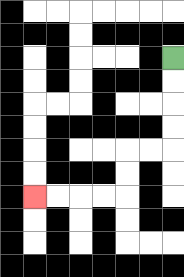{'start': '[7, 2]', 'end': '[1, 8]', 'path_directions': 'D,D,D,D,L,L,D,D,L,L,L,L', 'path_coordinates': '[[7, 2], [7, 3], [7, 4], [7, 5], [7, 6], [6, 6], [5, 6], [5, 7], [5, 8], [4, 8], [3, 8], [2, 8], [1, 8]]'}